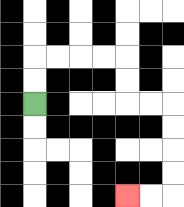{'start': '[1, 4]', 'end': '[5, 8]', 'path_directions': 'U,U,R,R,R,R,D,D,R,R,D,D,D,D,L,L', 'path_coordinates': '[[1, 4], [1, 3], [1, 2], [2, 2], [3, 2], [4, 2], [5, 2], [5, 3], [5, 4], [6, 4], [7, 4], [7, 5], [7, 6], [7, 7], [7, 8], [6, 8], [5, 8]]'}